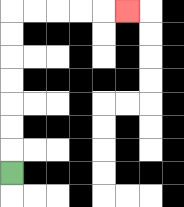{'start': '[0, 7]', 'end': '[5, 0]', 'path_directions': 'U,U,U,U,U,U,U,R,R,R,R,R', 'path_coordinates': '[[0, 7], [0, 6], [0, 5], [0, 4], [0, 3], [0, 2], [0, 1], [0, 0], [1, 0], [2, 0], [3, 0], [4, 0], [5, 0]]'}